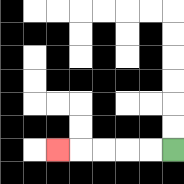{'start': '[7, 6]', 'end': '[2, 6]', 'path_directions': 'L,L,L,L,L', 'path_coordinates': '[[7, 6], [6, 6], [5, 6], [4, 6], [3, 6], [2, 6]]'}